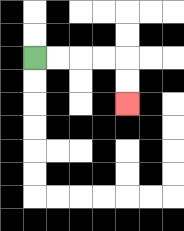{'start': '[1, 2]', 'end': '[5, 4]', 'path_directions': 'R,R,R,R,D,D', 'path_coordinates': '[[1, 2], [2, 2], [3, 2], [4, 2], [5, 2], [5, 3], [5, 4]]'}